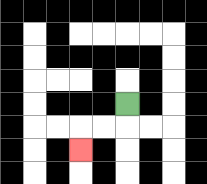{'start': '[5, 4]', 'end': '[3, 6]', 'path_directions': 'D,L,L,D', 'path_coordinates': '[[5, 4], [5, 5], [4, 5], [3, 5], [3, 6]]'}